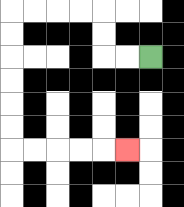{'start': '[6, 2]', 'end': '[5, 6]', 'path_directions': 'L,L,U,U,L,L,L,L,D,D,D,D,D,D,R,R,R,R,R', 'path_coordinates': '[[6, 2], [5, 2], [4, 2], [4, 1], [4, 0], [3, 0], [2, 0], [1, 0], [0, 0], [0, 1], [0, 2], [0, 3], [0, 4], [0, 5], [0, 6], [1, 6], [2, 6], [3, 6], [4, 6], [5, 6]]'}